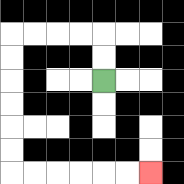{'start': '[4, 3]', 'end': '[6, 7]', 'path_directions': 'U,U,L,L,L,L,D,D,D,D,D,D,R,R,R,R,R,R', 'path_coordinates': '[[4, 3], [4, 2], [4, 1], [3, 1], [2, 1], [1, 1], [0, 1], [0, 2], [0, 3], [0, 4], [0, 5], [0, 6], [0, 7], [1, 7], [2, 7], [3, 7], [4, 7], [5, 7], [6, 7]]'}